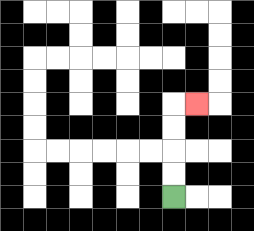{'start': '[7, 8]', 'end': '[8, 4]', 'path_directions': 'U,U,U,U,R', 'path_coordinates': '[[7, 8], [7, 7], [7, 6], [7, 5], [7, 4], [8, 4]]'}